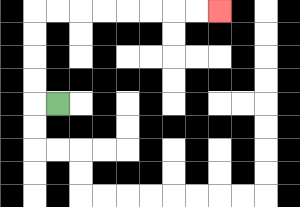{'start': '[2, 4]', 'end': '[9, 0]', 'path_directions': 'L,U,U,U,U,R,R,R,R,R,R,R,R', 'path_coordinates': '[[2, 4], [1, 4], [1, 3], [1, 2], [1, 1], [1, 0], [2, 0], [3, 0], [4, 0], [5, 0], [6, 0], [7, 0], [8, 0], [9, 0]]'}